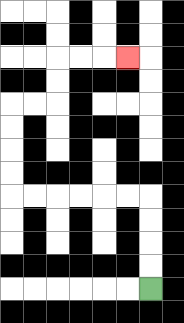{'start': '[6, 12]', 'end': '[5, 2]', 'path_directions': 'U,U,U,U,L,L,L,L,L,L,U,U,U,U,R,R,U,U,R,R,R', 'path_coordinates': '[[6, 12], [6, 11], [6, 10], [6, 9], [6, 8], [5, 8], [4, 8], [3, 8], [2, 8], [1, 8], [0, 8], [0, 7], [0, 6], [0, 5], [0, 4], [1, 4], [2, 4], [2, 3], [2, 2], [3, 2], [4, 2], [5, 2]]'}